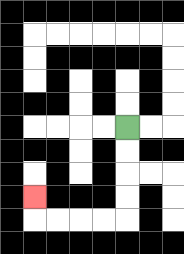{'start': '[5, 5]', 'end': '[1, 8]', 'path_directions': 'D,D,D,D,L,L,L,L,U', 'path_coordinates': '[[5, 5], [5, 6], [5, 7], [5, 8], [5, 9], [4, 9], [3, 9], [2, 9], [1, 9], [1, 8]]'}